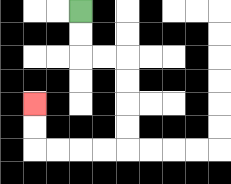{'start': '[3, 0]', 'end': '[1, 4]', 'path_directions': 'D,D,R,R,D,D,D,D,L,L,L,L,U,U', 'path_coordinates': '[[3, 0], [3, 1], [3, 2], [4, 2], [5, 2], [5, 3], [5, 4], [5, 5], [5, 6], [4, 6], [3, 6], [2, 6], [1, 6], [1, 5], [1, 4]]'}